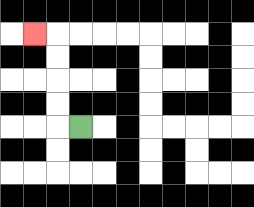{'start': '[3, 5]', 'end': '[1, 1]', 'path_directions': 'L,U,U,U,U,L', 'path_coordinates': '[[3, 5], [2, 5], [2, 4], [2, 3], [2, 2], [2, 1], [1, 1]]'}